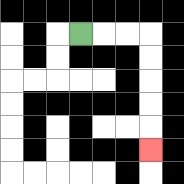{'start': '[3, 1]', 'end': '[6, 6]', 'path_directions': 'R,R,R,D,D,D,D,D', 'path_coordinates': '[[3, 1], [4, 1], [5, 1], [6, 1], [6, 2], [6, 3], [6, 4], [6, 5], [6, 6]]'}